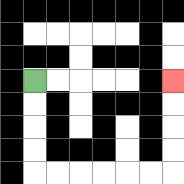{'start': '[1, 3]', 'end': '[7, 3]', 'path_directions': 'D,D,D,D,R,R,R,R,R,R,U,U,U,U', 'path_coordinates': '[[1, 3], [1, 4], [1, 5], [1, 6], [1, 7], [2, 7], [3, 7], [4, 7], [5, 7], [6, 7], [7, 7], [7, 6], [7, 5], [7, 4], [7, 3]]'}